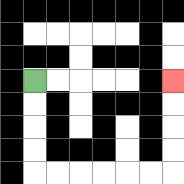{'start': '[1, 3]', 'end': '[7, 3]', 'path_directions': 'D,D,D,D,R,R,R,R,R,R,U,U,U,U', 'path_coordinates': '[[1, 3], [1, 4], [1, 5], [1, 6], [1, 7], [2, 7], [3, 7], [4, 7], [5, 7], [6, 7], [7, 7], [7, 6], [7, 5], [7, 4], [7, 3]]'}